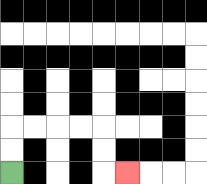{'start': '[0, 7]', 'end': '[5, 7]', 'path_directions': 'U,U,R,R,R,R,D,D,R', 'path_coordinates': '[[0, 7], [0, 6], [0, 5], [1, 5], [2, 5], [3, 5], [4, 5], [4, 6], [4, 7], [5, 7]]'}